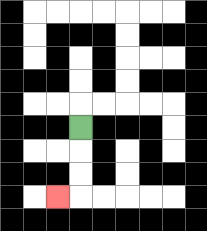{'start': '[3, 5]', 'end': '[2, 8]', 'path_directions': 'D,D,D,L', 'path_coordinates': '[[3, 5], [3, 6], [3, 7], [3, 8], [2, 8]]'}